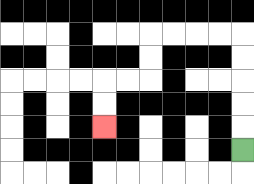{'start': '[10, 6]', 'end': '[4, 5]', 'path_directions': 'U,U,U,U,U,L,L,L,L,D,D,L,L,D,D', 'path_coordinates': '[[10, 6], [10, 5], [10, 4], [10, 3], [10, 2], [10, 1], [9, 1], [8, 1], [7, 1], [6, 1], [6, 2], [6, 3], [5, 3], [4, 3], [4, 4], [4, 5]]'}